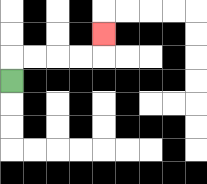{'start': '[0, 3]', 'end': '[4, 1]', 'path_directions': 'U,R,R,R,R,U', 'path_coordinates': '[[0, 3], [0, 2], [1, 2], [2, 2], [3, 2], [4, 2], [4, 1]]'}